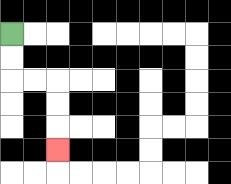{'start': '[0, 1]', 'end': '[2, 6]', 'path_directions': 'D,D,R,R,D,D,D', 'path_coordinates': '[[0, 1], [0, 2], [0, 3], [1, 3], [2, 3], [2, 4], [2, 5], [2, 6]]'}